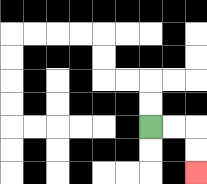{'start': '[6, 5]', 'end': '[8, 7]', 'path_directions': 'R,R,D,D', 'path_coordinates': '[[6, 5], [7, 5], [8, 5], [8, 6], [8, 7]]'}